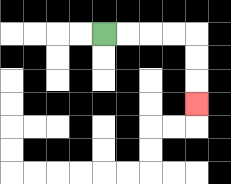{'start': '[4, 1]', 'end': '[8, 4]', 'path_directions': 'R,R,R,R,D,D,D', 'path_coordinates': '[[4, 1], [5, 1], [6, 1], [7, 1], [8, 1], [8, 2], [8, 3], [8, 4]]'}